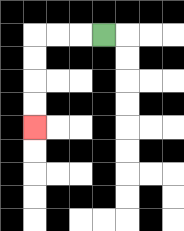{'start': '[4, 1]', 'end': '[1, 5]', 'path_directions': 'L,L,L,D,D,D,D', 'path_coordinates': '[[4, 1], [3, 1], [2, 1], [1, 1], [1, 2], [1, 3], [1, 4], [1, 5]]'}